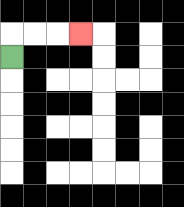{'start': '[0, 2]', 'end': '[3, 1]', 'path_directions': 'U,R,R,R', 'path_coordinates': '[[0, 2], [0, 1], [1, 1], [2, 1], [3, 1]]'}